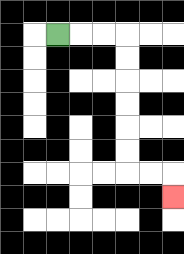{'start': '[2, 1]', 'end': '[7, 8]', 'path_directions': 'R,R,R,D,D,D,D,D,D,R,R,D', 'path_coordinates': '[[2, 1], [3, 1], [4, 1], [5, 1], [5, 2], [5, 3], [5, 4], [5, 5], [5, 6], [5, 7], [6, 7], [7, 7], [7, 8]]'}